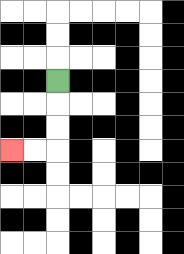{'start': '[2, 3]', 'end': '[0, 6]', 'path_directions': 'D,D,D,L,L', 'path_coordinates': '[[2, 3], [2, 4], [2, 5], [2, 6], [1, 6], [0, 6]]'}